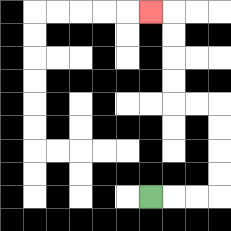{'start': '[6, 8]', 'end': '[6, 0]', 'path_directions': 'R,R,R,U,U,U,U,L,L,U,U,U,U,L', 'path_coordinates': '[[6, 8], [7, 8], [8, 8], [9, 8], [9, 7], [9, 6], [9, 5], [9, 4], [8, 4], [7, 4], [7, 3], [7, 2], [7, 1], [7, 0], [6, 0]]'}